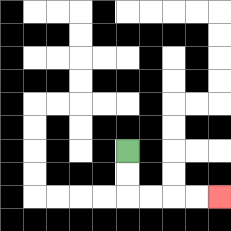{'start': '[5, 6]', 'end': '[9, 8]', 'path_directions': 'D,D,R,R,R,R', 'path_coordinates': '[[5, 6], [5, 7], [5, 8], [6, 8], [7, 8], [8, 8], [9, 8]]'}